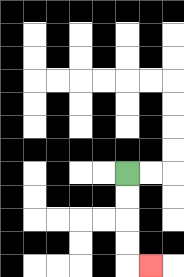{'start': '[5, 7]', 'end': '[6, 11]', 'path_directions': 'D,D,D,D,R', 'path_coordinates': '[[5, 7], [5, 8], [5, 9], [5, 10], [5, 11], [6, 11]]'}